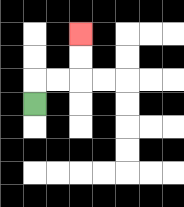{'start': '[1, 4]', 'end': '[3, 1]', 'path_directions': 'U,R,R,U,U', 'path_coordinates': '[[1, 4], [1, 3], [2, 3], [3, 3], [3, 2], [3, 1]]'}